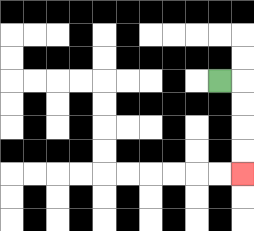{'start': '[9, 3]', 'end': '[10, 7]', 'path_directions': 'R,D,D,D,D', 'path_coordinates': '[[9, 3], [10, 3], [10, 4], [10, 5], [10, 6], [10, 7]]'}